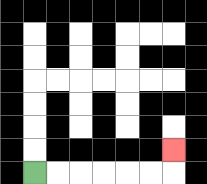{'start': '[1, 7]', 'end': '[7, 6]', 'path_directions': 'R,R,R,R,R,R,U', 'path_coordinates': '[[1, 7], [2, 7], [3, 7], [4, 7], [5, 7], [6, 7], [7, 7], [7, 6]]'}